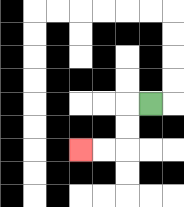{'start': '[6, 4]', 'end': '[3, 6]', 'path_directions': 'L,D,D,L,L', 'path_coordinates': '[[6, 4], [5, 4], [5, 5], [5, 6], [4, 6], [3, 6]]'}